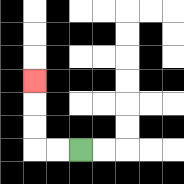{'start': '[3, 6]', 'end': '[1, 3]', 'path_directions': 'L,L,U,U,U', 'path_coordinates': '[[3, 6], [2, 6], [1, 6], [1, 5], [1, 4], [1, 3]]'}